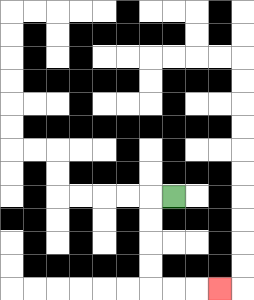{'start': '[7, 8]', 'end': '[9, 12]', 'path_directions': 'L,D,D,D,D,R,R,R', 'path_coordinates': '[[7, 8], [6, 8], [6, 9], [6, 10], [6, 11], [6, 12], [7, 12], [8, 12], [9, 12]]'}